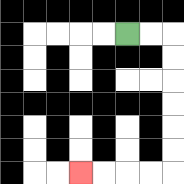{'start': '[5, 1]', 'end': '[3, 7]', 'path_directions': 'R,R,D,D,D,D,D,D,L,L,L,L', 'path_coordinates': '[[5, 1], [6, 1], [7, 1], [7, 2], [7, 3], [7, 4], [7, 5], [7, 6], [7, 7], [6, 7], [5, 7], [4, 7], [3, 7]]'}